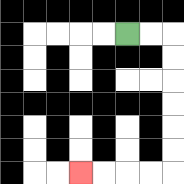{'start': '[5, 1]', 'end': '[3, 7]', 'path_directions': 'R,R,D,D,D,D,D,D,L,L,L,L', 'path_coordinates': '[[5, 1], [6, 1], [7, 1], [7, 2], [7, 3], [7, 4], [7, 5], [7, 6], [7, 7], [6, 7], [5, 7], [4, 7], [3, 7]]'}